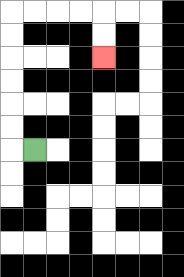{'start': '[1, 6]', 'end': '[4, 2]', 'path_directions': 'L,U,U,U,U,U,U,R,R,R,R,D,D', 'path_coordinates': '[[1, 6], [0, 6], [0, 5], [0, 4], [0, 3], [0, 2], [0, 1], [0, 0], [1, 0], [2, 0], [3, 0], [4, 0], [4, 1], [4, 2]]'}